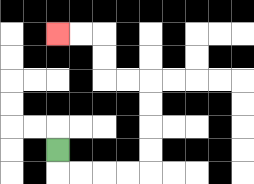{'start': '[2, 6]', 'end': '[2, 1]', 'path_directions': 'D,R,R,R,R,U,U,U,U,L,L,U,U,L,L', 'path_coordinates': '[[2, 6], [2, 7], [3, 7], [4, 7], [5, 7], [6, 7], [6, 6], [6, 5], [6, 4], [6, 3], [5, 3], [4, 3], [4, 2], [4, 1], [3, 1], [2, 1]]'}